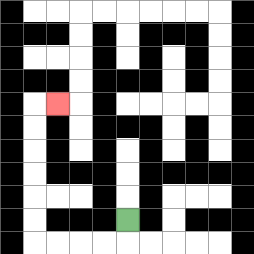{'start': '[5, 9]', 'end': '[2, 4]', 'path_directions': 'D,L,L,L,L,U,U,U,U,U,U,R', 'path_coordinates': '[[5, 9], [5, 10], [4, 10], [3, 10], [2, 10], [1, 10], [1, 9], [1, 8], [1, 7], [1, 6], [1, 5], [1, 4], [2, 4]]'}